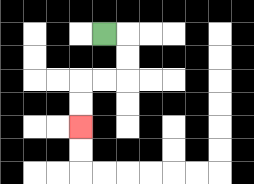{'start': '[4, 1]', 'end': '[3, 5]', 'path_directions': 'R,D,D,L,L,D,D', 'path_coordinates': '[[4, 1], [5, 1], [5, 2], [5, 3], [4, 3], [3, 3], [3, 4], [3, 5]]'}